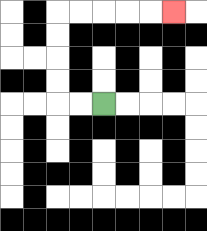{'start': '[4, 4]', 'end': '[7, 0]', 'path_directions': 'L,L,U,U,U,U,R,R,R,R,R', 'path_coordinates': '[[4, 4], [3, 4], [2, 4], [2, 3], [2, 2], [2, 1], [2, 0], [3, 0], [4, 0], [5, 0], [6, 0], [7, 0]]'}